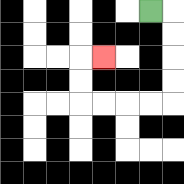{'start': '[6, 0]', 'end': '[4, 2]', 'path_directions': 'R,D,D,D,D,L,L,L,L,U,U,R', 'path_coordinates': '[[6, 0], [7, 0], [7, 1], [7, 2], [7, 3], [7, 4], [6, 4], [5, 4], [4, 4], [3, 4], [3, 3], [3, 2], [4, 2]]'}